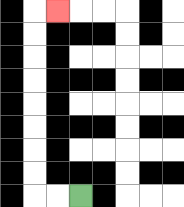{'start': '[3, 8]', 'end': '[2, 0]', 'path_directions': 'L,L,U,U,U,U,U,U,U,U,R', 'path_coordinates': '[[3, 8], [2, 8], [1, 8], [1, 7], [1, 6], [1, 5], [1, 4], [1, 3], [1, 2], [1, 1], [1, 0], [2, 0]]'}